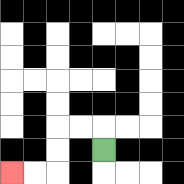{'start': '[4, 6]', 'end': '[0, 7]', 'path_directions': 'U,L,L,D,D,L,L', 'path_coordinates': '[[4, 6], [4, 5], [3, 5], [2, 5], [2, 6], [2, 7], [1, 7], [0, 7]]'}